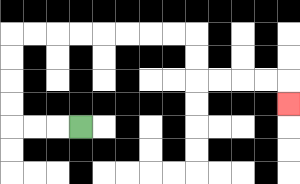{'start': '[3, 5]', 'end': '[12, 4]', 'path_directions': 'L,L,L,U,U,U,U,R,R,R,R,R,R,R,R,D,D,R,R,R,R,D', 'path_coordinates': '[[3, 5], [2, 5], [1, 5], [0, 5], [0, 4], [0, 3], [0, 2], [0, 1], [1, 1], [2, 1], [3, 1], [4, 1], [5, 1], [6, 1], [7, 1], [8, 1], [8, 2], [8, 3], [9, 3], [10, 3], [11, 3], [12, 3], [12, 4]]'}